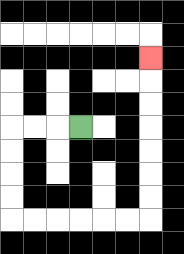{'start': '[3, 5]', 'end': '[6, 2]', 'path_directions': 'L,L,L,D,D,D,D,R,R,R,R,R,R,U,U,U,U,U,U,U', 'path_coordinates': '[[3, 5], [2, 5], [1, 5], [0, 5], [0, 6], [0, 7], [0, 8], [0, 9], [1, 9], [2, 9], [3, 9], [4, 9], [5, 9], [6, 9], [6, 8], [6, 7], [6, 6], [6, 5], [6, 4], [6, 3], [6, 2]]'}